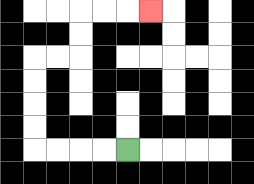{'start': '[5, 6]', 'end': '[6, 0]', 'path_directions': 'L,L,L,L,U,U,U,U,R,R,U,U,R,R,R', 'path_coordinates': '[[5, 6], [4, 6], [3, 6], [2, 6], [1, 6], [1, 5], [1, 4], [1, 3], [1, 2], [2, 2], [3, 2], [3, 1], [3, 0], [4, 0], [5, 0], [6, 0]]'}